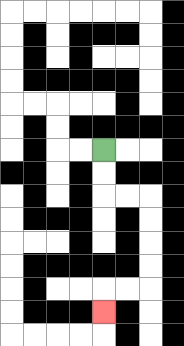{'start': '[4, 6]', 'end': '[4, 13]', 'path_directions': 'D,D,R,R,D,D,D,D,L,L,D', 'path_coordinates': '[[4, 6], [4, 7], [4, 8], [5, 8], [6, 8], [6, 9], [6, 10], [6, 11], [6, 12], [5, 12], [4, 12], [4, 13]]'}